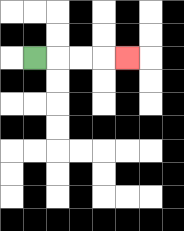{'start': '[1, 2]', 'end': '[5, 2]', 'path_directions': 'R,R,R,R', 'path_coordinates': '[[1, 2], [2, 2], [3, 2], [4, 2], [5, 2]]'}